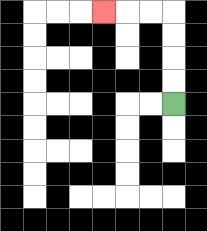{'start': '[7, 4]', 'end': '[4, 0]', 'path_directions': 'U,U,U,U,L,L,L', 'path_coordinates': '[[7, 4], [7, 3], [7, 2], [7, 1], [7, 0], [6, 0], [5, 0], [4, 0]]'}